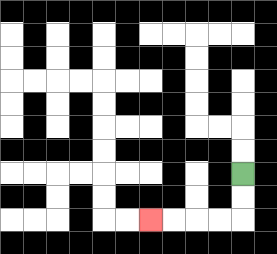{'start': '[10, 7]', 'end': '[6, 9]', 'path_directions': 'D,D,L,L,L,L', 'path_coordinates': '[[10, 7], [10, 8], [10, 9], [9, 9], [8, 9], [7, 9], [6, 9]]'}